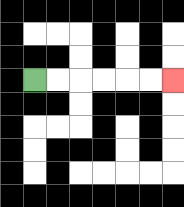{'start': '[1, 3]', 'end': '[7, 3]', 'path_directions': 'R,R,R,R,R,R', 'path_coordinates': '[[1, 3], [2, 3], [3, 3], [4, 3], [5, 3], [6, 3], [7, 3]]'}